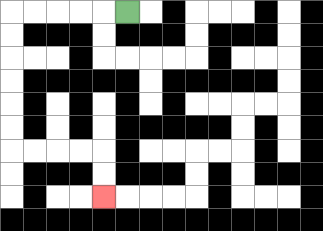{'start': '[5, 0]', 'end': '[4, 8]', 'path_directions': 'L,L,L,L,L,D,D,D,D,D,D,R,R,R,R,D,D', 'path_coordinates': '[[5, 0], [4, 0], [3, 0], [2, 0], [1, 0], [0, 0], [0, 1], [0, 2], [0, 3], [0, 4], [0, 5], [0, 6], [1, 6], [2, 6], [3, 6], [4, 6], [4, 7], [4, 8]]'}